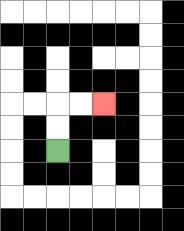{'start': '[2, 6]', 'end': '[4, 4]', 'path_directions': 'U,U,R,R', 'path_coordinates': '[[2, 6], [2, 5], [2, 4], [3, 4], [4, 4]]'}